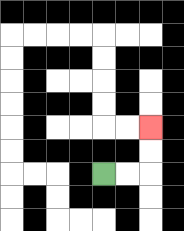{'start': '[4, 7]', 'end': '[6, 5]', 'path_directions': 'R,R,U,U', 'path_coordinates': '[[4, 7], [5, 7], [6, 7], [6, 6], [6, 5]]'}